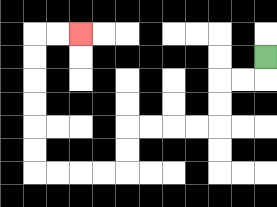{'start': '[11, 2]', 'end': '[3, 1]', 'path_directions': 'D,L,L,D,D,L,L,L,L,D,D,L,L,L,L,U,U,U,U,U,U,R,R', 'path_coordinates': '[[11, 2], [11, 3], [10, 3], [9, 3], [9, 4], [9, 5], [8, 5], [7, 5], [6, 5], [5, 5], [5, 6], [5, 7], [4, 7], [3, 7], [2, 7], [1, 7], [1, 6], [1, 5], [1, 4], [1, 3], [1, 2], [1, 1], [2, 1], [3, 1]]'}